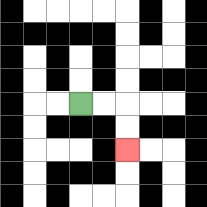{'start': '[3, 4]', 'end': '[5, 6]', 'path_directions': 'R,R,D,D', 'path_coordinates': '[[3, 4], [4, 4], [5, 4], [5, 5], [5, 6]]'}